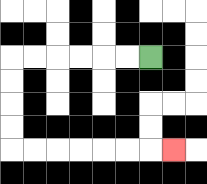{'start': '[6, 2]', 'end': '[7, 6]', 'path_directions': 'L,L,L,L,L,L,D,D,D,D,R,R,R,R,R,R,R', 'path_coordinates': '[[6, 2], [5, 2], [4, 2], [3, 2], [2, 2], [1, 2], [0, 2], [0, 3], [0, 4], [0, 5], [0, 6], [1, 6], [2, 6], [3, 6], [4, 6], [5, 6], [6, 6], [7, 6]]'}